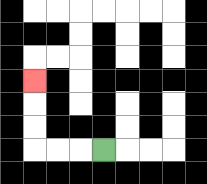{'start': '[4, 6]', 'end': '[1, 3]', 'path_directions': 'L,L,L,U,U,U', 'path_coordinates': '[[4, 6], [3, 6], [2, 6], [1, 6], [1, 5], [1, 4], [1, 3]]'}